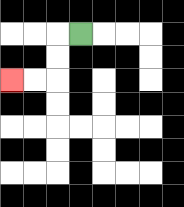{'start': '[3, 1]', 'end': '[0, 3]', 'path_directions': 'L,D,D,L,L', 'path_coordinates': '[[3, 1], [2, 1], [2, 2], [2, 3], [1, 3], [0, 3]]'}